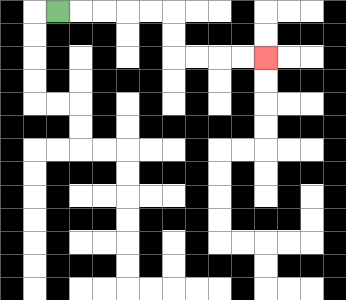{'start': '[2, 0]', 'end': '[11, 2]', 'path_directions': 'R,R,R,R,R,D,D,R,R,R,R', 'path_coordinates': '[[2, 0], [3, 0], [4, 0], [5, 0], [6, 0], [7, 0], [7, 1], [7, 2], [8, 2], [9, 2], [10, 2], [11, 2]]'}